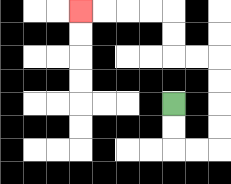{'start': '[7, 4]', 'end': '[3, 0]', 'path_directions': 'D,D,R,R,U,U,U,U,L,L,U,U,L,L,L,L', 'path_coordinates': '[[7, 4], [7, 5], [7, 6], [8, 6], [9, 6], [9, 5], [9, 4], [9, 3], [9, 2], [8, 2], [7, 2], [7, 1], [7, 0], [6, 0], [5, 0], [4, 0], [3, 0]]'}